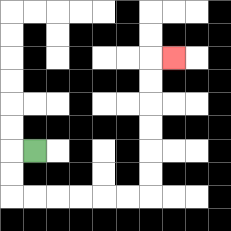{'start': '[1, 6]', 'end': '[7, 2]', 'path_directions': 'L,D,D,R,R,R,R,R,R,U,U,U,U,U,U,R', 'path_coordinates': '[[1, 6], [0, 6], [0, 7], [0, 8], [1, 8], [2, 8], [3, 8], [4, 8], [5, 8], [6, 8], [6, 7], [6, 6], [6, 5], [6, 4], [6, 3], [6, 2], [7, 2]]'}